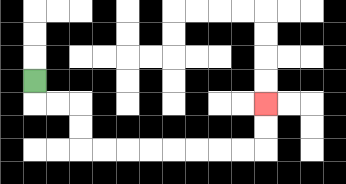{'start': '[1, 3]', 'end': '[11, 4]', 'path_directions': 'D,R,R,D,D,R,R,R,R,R,R,R,R,U,U', 'path_coordinates': '[[1, 3], [1, 4], [2, 4], [3, 4], [3, 5], [3, 6], [4, 6], [5, 6], [6, 6], [7, 6], [8, 6], [9, 6], [10, 6], [11, 6], [11, 5], [11, 4]]'}